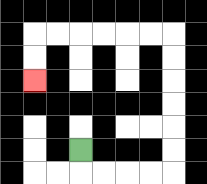{'start': '[3, 6]', 'end': '[1, 3]', 'path_directions': 'D,R,R,R,R,U,U,U,U,U,U,L,L,L,L,L,L,D,D', 'path_coordinates': '[[3, 6], [3, 7], [4, 7], [5, 7], [6, 7], [7, 7], [7, 6], [7, 5], [7, 4], [7, 3], [7, 2], [7, 1], [6, 1], [5, 1], [4, 1], [3, 1], [2, 1], [1, 1], [1, 2], [1, 3]]'}